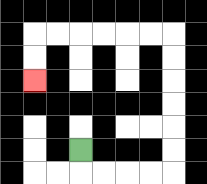{'start': '[3, 6]', 'end': '[1, 3]', 'path_directions': 'D,R,R,R,R,U,U,U,U,U,U,L,L,L,L,L,L,D,D', 'path_coordinates': '[[3, 6], [3, 7], [4, 7], [5, 7], [6, 7], [7, 7], [7, 6], [7, 5], [7, 4], [7, 3], [7, 2], [7, 1], [6, 1], [5, 1], [4, 1], [3, 1], [2, 1], [1, 1], [1, 2], [1, 3]]'}